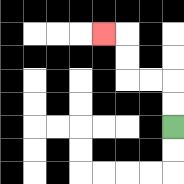{'start': '[7, 5]', 'end': '[4, 1]', 'path_directions': 'U,U,L,L,U,U,L', 'path_coordinates': '[[7, 5], [7, 4], [7, 3], [6, 3], [5, 3], [5, 2], [5, 1], [4, 1]]'}